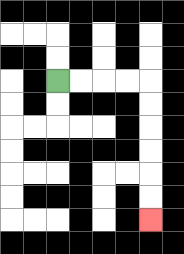{'start': '[2, 3]', 'end': '[6, 9]', 'path_directions': 'R,R,R,R,D,D,D,D,D,D', 'path_coordinates': '[[2, 3], [3, 3], [4, 3], [5, 3], [6, 3], [6, 4], [6, 5], [6, 6], [6, 7], [6, 8], [6, 9]]'}